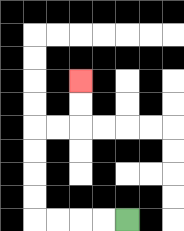{'start': '[5, 9]', 'end': '[3, 3]', 'path_directions': 'L,L,L,L,U,U,U,U,R,R,U,U', 'path_coordinates': '[[5, 9], [4, 9], [3, 9], [2, 9], [1, 9], [1, 8], [1, 7], [1, 6], [1, 5], [2, 5], [3, 5], [3, 4], [3, 3]]'}